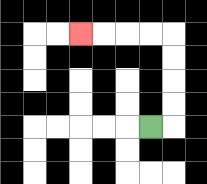{'start': '[6, 5]', 'end': '[3, 1]', 'path_directions': 'R,U,U,U,U,L,L,L,L', 'path_coordinates': '[[6, 5], [7, 5], [7, 4], [7, 3], [7, 2], [7, 1], [6, 1], [5, 1], [4, 1], [3, 1]]'}